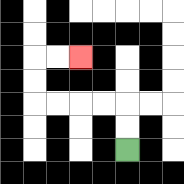{'start': '[5, 6]', 'end': '[3, 2]', 'path_directions': 'U,U,L,L,L,L,U,U,R,R', 'path_coordinates': '[[5, 6], [5, 5], [5, 4], [4, 4], [3, 4], [2, 4], [1, 4], [1, 3], [1, 2], [2, 2], [3, 2]]'}